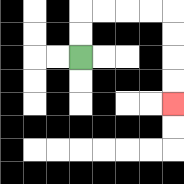{'start': '[3, 2]', 'end': '[7, 4]', 'path_directions': 'U,U,R,R,R,R,D,D,D,D', 'path_coordinates': '[[3, 2], [3, 1], [3, 0], [4, 0], [5, 0], [6, 0], [7, 0], [7, 1], [7, 2], [7, 3], [7, 4]]'}